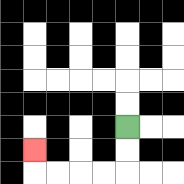{'start': '[5, 5]', 'end': '[1, 6]', 'path_directions': 'D,D,L,L,L,L,U', 'path_coordinates': '[[5, 5], [5, 6], [5, 7], [4, 7], [3, 7], [2, 7], [1, 7], [1, 6]]'}